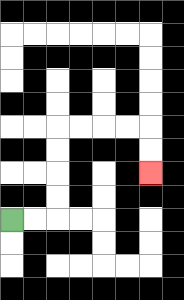{'start': '[0, 9]', 'end': '[6, 7]', 'path_directions': 'R,R,U,U,U,U,R,R,R,R,D,D', 'path_coordinates': '[[0, 9], [1, 9], [2, 9], [2, 8], [2, 7], [2, 6], [2, 5], [3, 5], [4, 5], [5, 5], [6, 5], [6, 6], [6, 7]]'}